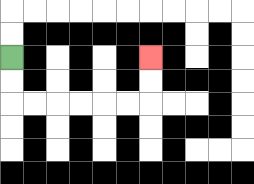{'start': '[0, 2]', 'end': '[6, 2]', 'path_directions': 'D,D,R,R,R,R,R,R,U,U', 'path_coordinates': '[[0, 2], [0, 3], [0, 4], [1, 4], [2, 4], [3, 4], [4, 4], [5, 4], [6, 4], [6, 3], [6, 2]]'}